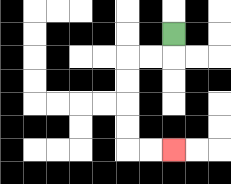{'start': '[7, 1]', 'end': '[7, 6]', 'path_directions': 'D,L,L,D,D,D,D,R,R', 'path_coordinates': '[[7, 1], [7, 2], [6, 2], [5, 2], [5, 3], [5, 4], [5, 5], [5, 6], [6, 6], [7, 6]]'}